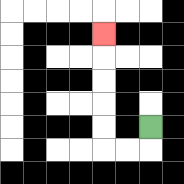{'start': '[6, 5]', 'end': '[4, 1]', 'path_directions': 'D,L,L,U,U,U,U,U', 'path_coordinates': '[[6, 5], [6, 6], [5, 6], [4, 6], [4, 5], [4, 4], [4, 3], [4, 2], [4, 1]]'}